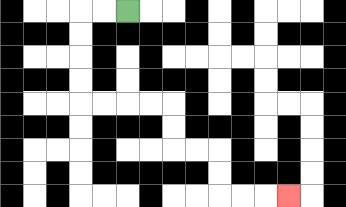{'start': '[5, 0]', 'end': '[12, 8]', 'path_directions': 'L,L,D,D,D,D,R,R,R,R,D,D,R,R,D,D,R,R,R', 'path_coordinates': '[[5, 0], [4, 0], [3, 0], [3, 1], [3, 2], [3, 3], [3, 4], [4, 4], [5, 4], [6, 4], [7, 4], [7, 5], [7, 6], [8, 6], [9, 6], [9, 7], [9, 8], [10, 8], [11, 8], [12, 8]]'}